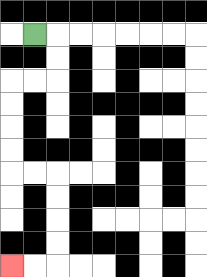{'start': '[1, 1]', 'end': '[0, 11]', 'path_directions': 'R,D,D,L,L,D,D,D,D,R,R,D,D,D,D,L,L', 'path_coordinates': '[[1, 1], [2, 1], [2, 2], [2, 3], [1, 3], [0, 3], [0, 4], [0, 5], [0, 6], [0, 7], [1, 7], [2, 7], [2, 8], [2, 9], [2, 10], [2, 11], [1, 11], [0, 11]]'}